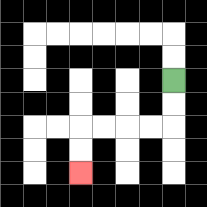{'start': '[7, 3]', 'end': '[3, 7]', 'path_directions': 'D,D,L,L,L,L,D,D', 'path_coordinates': '[[7, 3], [7, 4], [7, 5], [6, 5], [5, 5], [4, 5], [3, 5], [3, 6], [3, 7]]'}